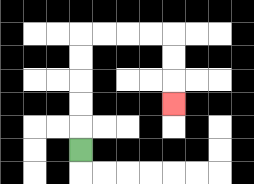{'start': '[3, 6]', 'end': '[7, 4]', 'path_directions': 'U,U,U,U,U,R,R,R,R,D,D,D', 'path_coordinates': '[[3, 6], [3, 5], [3, 4], [3, 3], [3, 2], [3, 1], [4, 1], [5, 1], [6, 1], [7, 1], [7, 2], [7, 3], [7, 4]]'}